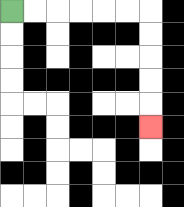{'start': '[0, 0]', 'end': '[6, 5]', 'path_directions': 'R,R,R,R,R,R,D,D,D,D,D', 'path_coordinates': '[[0, 0], [1, 0], [2, 0], [3, 0], [4, 0], [5, 0], [6, 0], [6, 1], [6, 2], [6, 3], [6, 4], [6, 5]]'}